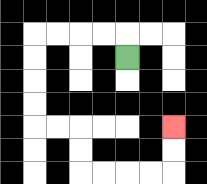{'start': '[5, 2]', 'end': '[7, 5]', 'path_directions': 'U,L,L,L,L,D,D,D,D,R,R,D,D,R,R,R,R,U,U', 'path_coordinates': '[[5, 2], [5, 1], [4, 1], [3, 1], [2, 1], [1, 1], [1, 2], [1, 3], [1, 4], [1, 5], [2, 5], [3, 5], [3, 6], [3, 7], [4, 7], [5, 7], [6, 7], [7, 7], [7, 6], [7, 5]]'}